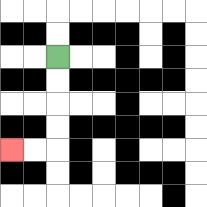{'start': '[2, 2]', 'end': '[0, 6]', 'path_directions': 'D,D,D,D,L,L', 'path_coordinates': '[[2, 2], [2, 3], [2, 4], [2, 5], [2, 6], [1, 6], [0, 6]]'}